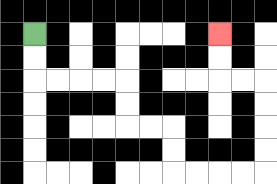{'start': '[1, 1]', 'end': '[9, 1]', 'path_directions': 'D,D,R,R,R,R,D,D,R,R,D,D,R,R,R,R,U,U,U,U,L,L,U,U', 'path_coordinates': '[[1, 1], [1, 2], [1, 3], [2, 3], [3, 3], [4, 3], [5, 3], [5, 4], [5, 5], [6, 5], [7, 5], [7, 6], [7, 7], [8, 7], [9, 7], [10, 7], [11, 7], [11, 6], [11, 5], [11, 4], [11, 3], [10, 3], [9, 3], [9, 2], [9, 1]]'}